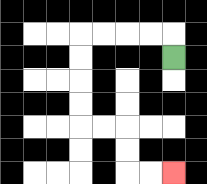{'start': '[7, 2]', 'end': '[7, 7]', 'path_directions': 'U,L,L,L,L,D,D,D,D,R,R,D,D,R,R', 'path_coordinates': '[[7, 2], [7, 1], [6, 1], [5, 1], [4, 1], [3, 1], [3, 2], [3, 3], [3, 4], [3, 5], [4, 5], [5, 5], [5, 6], [5, 7], [6, 7], [7, 7]]'}